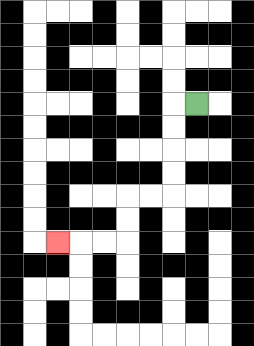{'start': '[8, 4]', 'end': '[2, 10]', 'path_directions': 'L,D,D,D,D,L,L,D,D,L,L,L', 'path_coordinates': '[[8, 4], [7, 4], [7, 5], [7, 6], [7, 7], [7, 8], [6, 8], [5, 8], [5, 9], [5, 10], [4, 10], [3, 10], [2, 10]]'}